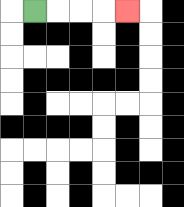{'start': '[1, 0]', 'end': '[5, 0]', 'path_directions': 'R,R,R,R', 'path_coordinates': '[[1, 0], [2, 0], [3, 0], [4, 0], [5, 0]]'}